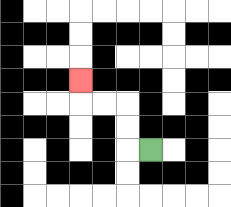{'start': '[6, 6]', 'end': '[3, 3]', 'path_directions': 'L,U,U,L,L,U', 'path_coordinates': '[[6, 6], [5, 6], [5, 5], [5, 4], [4, 4], [3, 4], [3, 3]]'}